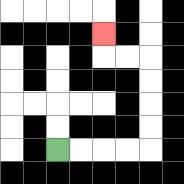{'start': '[2, 6]', 'end': '[4, 1]', 'path_directions': 'R,R,R,R,U,U,U,U,L,L,U', 'path_coordinates': '[[2, 6], [3, 6], [4, 6], [5, 6], [6, 6], [6, 5], [6, 4], [6, 3], [6, 2], [5, 2], [4, 2], [4, 1]]'}